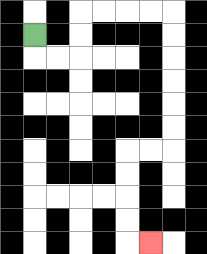{'start': '[1, 1]', 'end': '[6, 10]', 'path_directions': 'D,R,R,U,U,R,R,R,R,D,D,D,D,D,D,L,L,D,D,D,D,R', 'path_coordinates': '[[1, 1], [1, 2], [2, 2], [3, 2], [3, 1], [3, 0], [4, 0], [5, 0], [6, 0], [7, 0], [7, 1], [7, 2], [7, 3], [7, 4], [7, 5], [7, 6], [6, 6], [5, 6], [5, 7], [5, 8], [5, 9], [5, 10], [6, 10]]'}